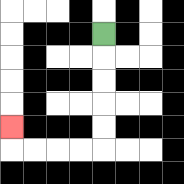{'start': '[4, 1]', 'end': '[0, 5]', 'path_directions': 'D,D,D,D,D,L,L,L,L,U', 'path_coordinates': '[[4, 1], [4, 2], [4, 3], [4, 4], [4, 5], [4, 6], [3, 6], [2, 6], [1, 6], [0, 6], [0, 5]]'}